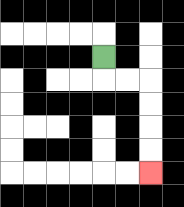{'start': '[4, 2]', 'end': '[6, 7]', 'path_directions': 'D,R,R,D,D,D,D', 'path_coordinates': '[[4, 2], [4, 3], [5, 3], [6, 3], [6, 4], [6, 5], [6, 6], [6, 7]]'}